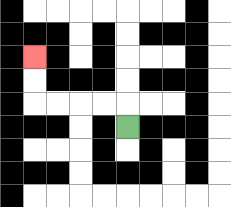{'start': '[5, 5]', 'end': '[1, 2]', 'path_directions': 'U,L,L,L,L,U,U', 'path_coordinates': '[[5, 5], [5, 4], [4, 4], [3, 4], [2, 4], [1, 4], [1, 3], [1, 2]]'}